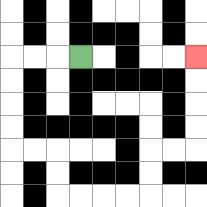{'start': '[3, 2]', 'end': '[8, 2]', 'path_directions': 'L,L,L,D,D,D,D,R,R,D,D,R,R,R,R,U,U,R,R,U,U,U,U', 'path_coordinates': '[[3, 2], [2, 2], [1, 2], [0, 2], [0, 3], [0, 4], [0, 5], [0, 6], [1, 6], [2, 6], [2, 7], [2, 8], [3, 8], [4, 8], [5, 8], [6, 8], [6, 7], [6, 6], [7, 6], [8, 6], [8, 5], [8, 4], [8, 3], [8, 2]]'}